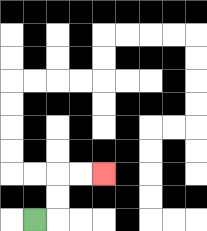{'start': '[1, 9]', 'end': '[4, 7]', 'path_directions': 'R,U,U,R,R', 'path_coordinates': '[[1, 9], [2, 9], [2, 8], [2, 7], [3, 7], [4, 7]]'}